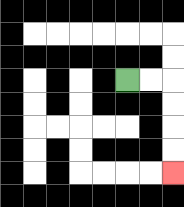{'start': '[5, 3]', 'end': '[7, 7]', 'path_directions': 'R,R,D,D,D,D', 'path_coordinates': '[[5, 3], [6, 3], [7, 3], [7, 4], [7, 5], [7, 6], [7, 7]]'}